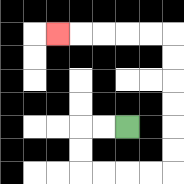{'start': '[5, 5]', 'end': '[2, 1]', 'path_directions': 'L,L,D,D,R,R,R,R,U,U,U,U,U,U,L,L,L,L,L', 'path_coordinates': '[[5, 5], [4, 5], [3, 5], [3, 6], [3, 7], [4, 7], [5, 7], [6, 7], [7, 7], [7, 6], [7, 5], [7, 4], [7, 3], [7, 2], [7, 1], [6, 1], [5, 1], [4, 1], [3, 1], [2, 1]]'}